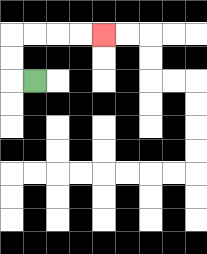{'start': '[1, 3]', 'end': '[4, 1]', 'path_directions': 'L,U,U,R,R,R,R', 'path_coordinates': '[[1, 3], [0, 3], [0, 2], [0, 1], [1, 1], [2, 1], [3, 1], [4, 1]]'}